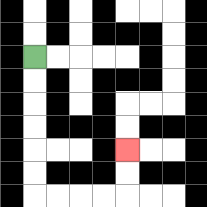{'start': '[1, 2]', 'end': '[5, 6]', 'path_directions': 'D,D,D,D,D,D,R,R,R,R,U,U', 'path_coordinates': '[[1, 2], [1, 3], [1, 4], [1, 5], [1, 6], [1, 7], [1, 8], [2, 8], [3, 8], [4, 8], [5, 8], [5, 7], [5, 6]]'}